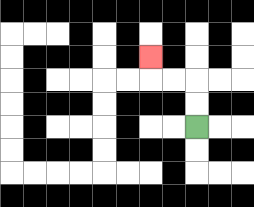{'start': '[8, 5]', 'end': '[6, 2]', 'path_directions': 'U,U,L,L,U', 'path_coordinates': '[[8, 5], [8, 4], [8, 3], [7, 3], [6, 3], [6, 2]]'}